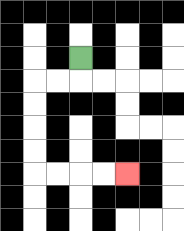{'start': '[3, 2]', 'end': '[5, 7]', 'path_directions': 'D,L,L,D,D,D,D,R,R,R,R', 'path_coordinates': '[[3, 2], [3, 3], [2, 3], [1, 3], [1, 4], [1, 5], [1, 6], [1, 7], [2, 7], [3, 7], [4, 7], [5, 7]]'}